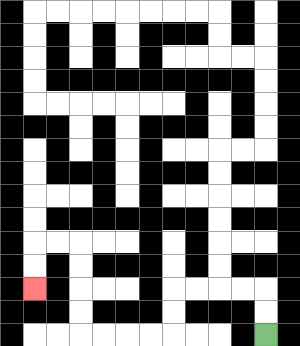{'start': '[11, 14]', 'end': '[1, 12]', 'path_directions': 'U,U,L,L,L,L,D,D,L,L,L,L,U,U,U,U,L,L,D,D', 'path_coordinates': '[[11, 14], [11, 13], [11, 12], [10, 12], [9, 12], [8, 12], [7, 12], [7, 13], [7, 14], [6, 14], [5, 14], [4, 14], [3, 14], [3, 13], [3, 12], [3, 11], [3, 10], [2, 10], [1, 10], [1, 11], [1, 12]]'}